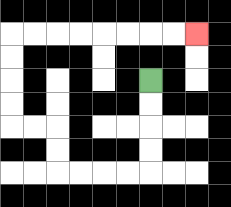{'start': '[6, 3]', 'end': '[8, 1]', 'path_directions': 'D,D,D,D,L,L,L,L,U,U,L,L,U,U,U,U,R,R,R,R,R,R,R,R', 'path_coordinates': '[[6, 3], [6, 4], [6, 5], [6, 6], [6, 7], [5, 7], [4, 7], [3, 7], [2, 7], [2, 6], [2, 5], [1, 5], [0, 5], [0, 4], [0, 3], [0, 2], [0, 1], [1, 1], [2, 1], [3, 1], [4, 1], [5, 1], [6, 1], [7, 1], [8, 1]]'}